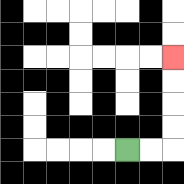{'start': '[5, 6]', 'end': '[7, 2]', 'path_directions': 'R,R,U,U,U,U', 'path_coordinates': '[[5, 6], [6, 6], [7, 6], [7, 5], [7, 4], [7, 3], [7, 2]]'}